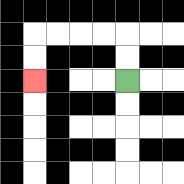{'start': '[5, 3]', 'end': '[1, 3]', 'path_directions': 'U,U,L,L,L,L,D,D', 'path_coordinates': '[[5, 3], [5, 2], [5, 1], [4, 1], [3, 1], [2, 1], [1, 1], [1, 2], [1, 3]]'}